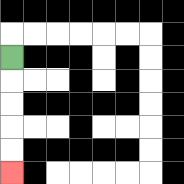{'start': '[0, 2]', 'end': '[0, 7]', 'path_directions': 'D,D,D,D,D', 'path_coordinates': '[[0, 2], [0, 3], [0, 4], [0, 5], [0, 6], [0, 7]]'}